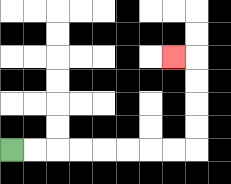{'start': '[0, 6]', 'end': '[7, 2]', 'path_directions': 'R,R,R,R,R,R,R,R,U,U,U,U,L', 'path_coordinates': '[[0, 6], [1, 6], [2, 6], [3, 6], [4, 6], [5, 6], [6, 6], [7, 6], [8, 6], [8, 5], [8, 4], [8, 3], [8, 2], [7, 2]]'}